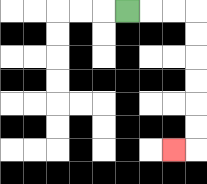{'start': '[5, 0]', 'end': '[7, 6]', 'path_directions': 'R,R,R,D,D,D,D,D,D,L', 'path_coordinates': '[[5, 0], [6, 0], [7, 0], [8, 0], [8, 1], [8, 2], [8, 3], [8, 4], [8, 5], [8, 6], [7, 6]]'}